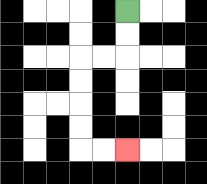{'start': '[5, 0]', 'end': '[5, 6]', 'path_directions': 'D,D,L,L,D,D,D,D,R,R', 'path_coordinates': '[[5, 0], [5, 1], [5, 2], [4, 2], [3, 2], [3, 3], [3, 4], [3, 5], [3, 6], [4, 6], [5, 6]]'}